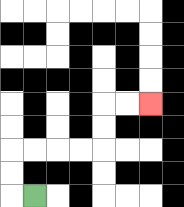{'start': '[1, 8]', 'end': '[6, 4]', 'path_directions': 'L,U,U,R,R,R,R,U,U,R,R', 'path_coordinates': '[[1, 8], [0, 8], [0, 7], [0, 6], [1, 6], [2, 6], [3, 6], [4, 6], [4, 5], [4, 4], [5, 4], [6, 4]]'}